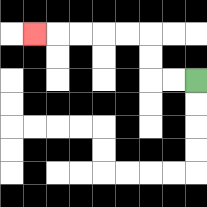{'start': '[8, 3]', 'end': '[1, 1]', 'path_directions': 'L,L,U,U,L,L,L,L,L', 'path_coordinates': '[[8, 3], [7, 3], [6, 3], [6, 2], [6, 1], [5, 1], [4, 1], [3, 1], [2, 1], [1, 1]]'}